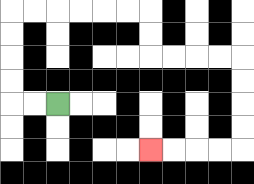{'start': '[2, 4]', 'end': '[6, 6]', 'path_directions': 'L,L,U,U,U,U,R,R,R,R,R,R,D,D,R,R,R,R,D,D,D,D,L,L,L,L', 'path_coordinates': '[[2, 4], [1, 4], [0, 4], [0, 3], [0, 2], [0, 1], [0, 0], [1, 0], [2, 0], [3, 0], [4, 0], [5, 0], [6, 0], [6, 1], [6, 2], [7, 2], [8, 2], [9, 2], [10, 2], [10, 3], [10, 4], [10, 5], [10, 6], [9, 6], [8, 6], [7, 6], [6, 6]]'}